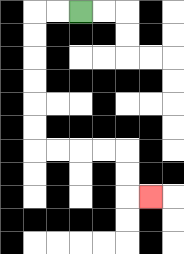{'start': '[3, 0]', 'end': '[6, 8]', 'path_directions': 'L,L,D,D,D,D,D,D,R,R,R,R,D,D,R', 'path_coordinates': '[[3, 0], [2, 0], [1, 0], [1, 1], [1, 2], [1, 3], [1, 4], [1, 5], [1, 6], [2, 6], [3, 6], [4, 6], [5, 6], [5, 7], [5, 8], [6, 8]]'}